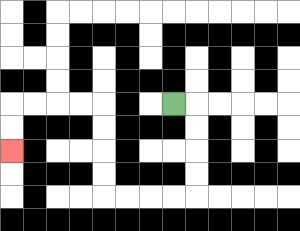{'start': '[7, 4]', 'end': '[0, 6]', 'path_directions': 'R,D,D,D,D,L,L,L,L,U,U,U,U,L,L,L,L,D,D', 'path_coordinates': '[[7, 4], [8, 4], [8, 5], [8, 6], [8, 7], [8, 8], [7, 8], [6, 8], [5, 8], [4, 8], [4, 7], [4, 6], [4, 5], [4, 4], [3, 4], [2, 4], [1, 4], [0, 4], [0, 5], [0, 6]]'}